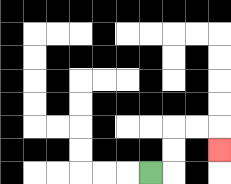{'start': '[6, 7]', 'end': '[9, 6]', 'path_directions': 'R,U,U,R,R,D', 'path_coordinates': '[[6, 7], [7, 7], [7, 6], [7, 5], [8, 5], [9, 5], [9, 6]]'}